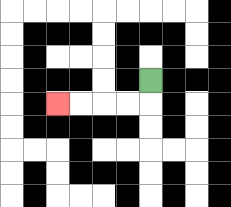{'start': '[6, 3]', 'end': '[2, 4]', 'path_directions': 'D,L,L,L,L', 'path_coordinates': '[[6, 3], [6, 4], [5, 4], [4, 4], [3, 4], [2, 4]]'}